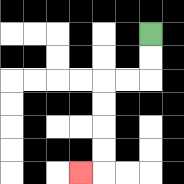{'start': '[6, 1]', 'end': '[3, 7]', 'path_directions': 'D,D,L,L,D,D,D,D,L', 'path_coordinates': '[[6, 1], [6, 2], [6, 3], [5, 3], [4, 3], [4, 4], [4, 5], [4, 6], [4, 7], [3, 7]]'}